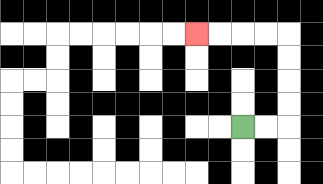{'start': '[10, 5]', 'end': '[8, 1]', 'path_directions': 'R,R,U,U,U,U,L,L,L,L', 'path_coordinates': '[[10, 5], [11, 5], [12, 5], [12, 4], [12, 3], [12, 2], [12, 1], [11, 1], [10, 1], [9, 1], [8, 1]]'}